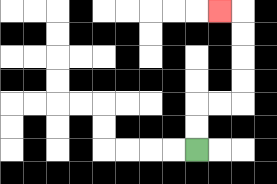{'start': '[8, 6]', 'end': '[9, 0]', 'path_directions': 'U,U,R,R,U,U,U,U,L', 'path_coordinates': '[[8, 6], [8, 5], [8, 4], [9, 4], [10, 4], [10, 3], [10, 2], [10, 1], [10, 0], [9, 0]]'}